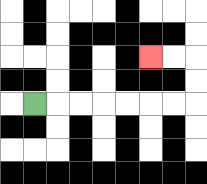{'start': '[1, 4]', 'end': '[6, 2]', 'path_directions': 'R,R,R,R,R,R,R,U,U,L,L', 'path_coordinates': '[[1, 4], [2, 4], [3, 4], [4, 4], [5, 4], [6, 4], [7, 4], [8, 4], [8, 3], [8, 2], [7, 2], [6, 2]]'}